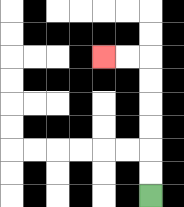{'start': '[6, 8]', 'end': '[4, 2]', 'path_directions': 'U,U,U,U,U,U,L,L', 'path_coordinates': '[[6, 8], [6, 7], [6, 6], [6, 5], [6, 4], [6, 3], [6, 2], [5, 2], [4, 2]]'}